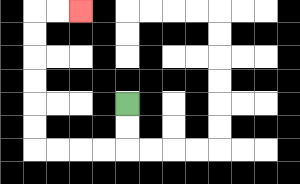{'start': '[5, 4]', 'end': '[3, 0]', 'path_directions': 'D,D,L,L,L,L,U,U,U,U,U,U,R,R', 'path_coordinates': '[[5, 4], [5, 5], [5, 6], [4, 6], [3, 6], [2, 6], [1, 6], [1, 5], [1, 4], [1, 3], [1, 2], [1, 1], [1, 0], [2, 0], [3, 0]]'}